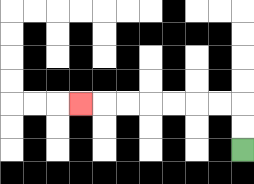{'start': '[10, 6]', 'end': '[3, 4]', 'path_directions': 'U,U,L,L,L,L,L,L,L', 'path_coordinates': '[[10, 6], [10, 5], [10, 4], [9, 4], [8, 4], [7, 4], [6, 4], [5, 4], [4, 4], [3, 4]]'}